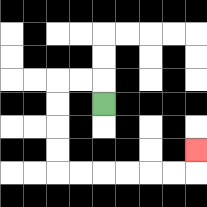{'start': '[4, 4]', 'end': '[8, 6]', 'path_directions': 'U,L,L,D,D,D,D,R,R,R,R,R,R,U', 'path_coordinates': '[[4, 4], [4, 3], [3, 3], [2, 3], [2, 4], [2, 5], [2, 6], [2, 7], [3, 7], [4, 7], [5, 7], [6, 7], [7, 7], [8, 7], [8, 6]]'}